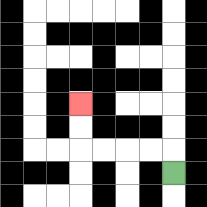{'start': '[7, 7]', 'end': '[3, 4]', 'path_directions': 'U,L,L,L,L,U,U', 'path_coordinates': '[[7, 7], [7, 6], [6, 6], [5, 6], [4, 6], [3, 6], [3, 5], [3, 4]]'}